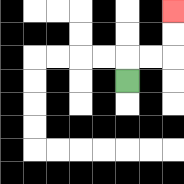{'start': '[5, 3]', 'end': '[7, 0]', 'path_directions': 'U,R,R,U,U', 'path_coordinates': '[[5, 3], [5, 2], [6, 2], [7, 2], [7, 1], [7, 0]]'}